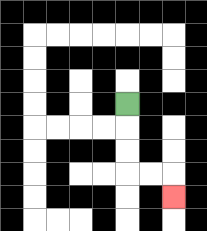{'start': '[5, 4]', 'end': '[7, 8]', 'path_directions': 'D,D,D,R,R,D', 'path_coordinates': '[[5, 4], [5, 5], [5, 6], [5, 7], [6, 7], [7, 7], [7, 8]]'}